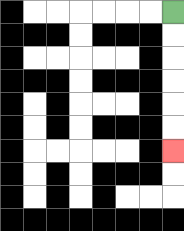{'start': '[7, 0]', 'end': '[7, 6]', 'path_directions': 'D,D,D,D,D,D', 'path_coordinates': '[[7, 0], [7, 1], [7, 2], [7, 3], [7, 4], [7, 5], [7, 6]]'}